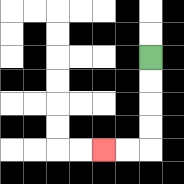{'start': '[6, 2]', 'end': '[4, 6]', 'path_directions': 'D,D,D,D,L,L', 'path_coordinates': '[[6, 2], [6, 3], [6, 4], [6, 5], [6, 6], [5, 6], [4, 6]]'}